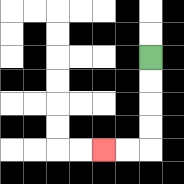{'start': '[6, 2]', 'end': '[4, 6]', 'path_directions': 'D,D,D,D,L,L', 'path_coordinates': '[[6, 2], [6, 3], [6, 4], [6, 5], [6, 6], [5, 6], [4, 6]]'}